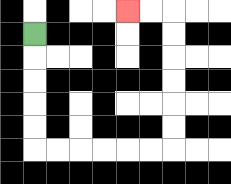{'start': '[1, 1]', 'end': '[5, 0]', 'path_directions': 'D,D,D,D,D,R,R,R,R,R,R,U,U,U,U,U,U,L,L', 'path_coordinates': '[[1, 1], [1, 2], [1, 3], [1, 4], [1, 5], [1, 6], [2, 6], [3, 6], [4, 6], [5, 6], [6, 6], [7, 6], [7, 5], [7, 4], [7, 3], [7, 2], [7, 1], [7, 0], [6, 0], [5, 0]]'}